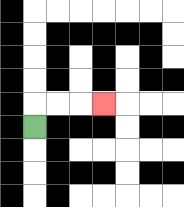{'start': '[1, 5]', 'end': '[4, 4]', 'path_directions': 'U,R,R,R', 'path_coordinates': '[[1, 5], [1, 4], [2, 4], [3, 4], [4, 4]]'}